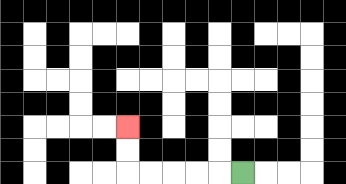{'start': '[10, 7]', 'end': '[5, 5]', 'path_directions': 'L,L,L,L,L,U,U', 'path_coordinates': '[[10, 7], [9, 7], [8, 7], [7, 7], [6, 7], [5, 7], [5, 6], [5, 5]]'}